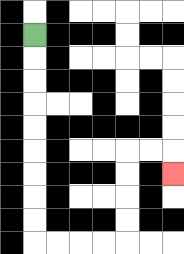{'start': '[1, 1]', 'end': '[7, 7]', 'path_directions': 'D,D,D,D,D,D,D,D,D,R,R,R,R,U,U,U,U,R,R,D', 'path_coordinates': '[[1, 1], [1, 2], [1, 3], [1, 4], [1, 5], [1, 6], [1, 7], [1, 8], [1, 9], [1, 10], [2, 10], [3, 10], [4, 10], [5, 10], [5, 9], [5, 8], [5, 7], [5, 6], [6, 6], [7, 6], [7, 7]]'}